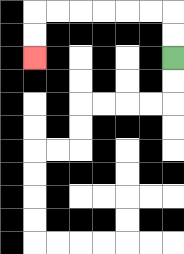{'start': '[7, 2]', 'end': '[1, 2]', 'path_directions': 'U,U,L,L,L,L,L,L,D,D', 'path_coordinates': '[[7, 2], [7, 1], [7, 0], [6, 0], [5, 0], [4, 0], [3, 0], [2, 0], [1, 0], [1, 1], [1, 2]]'}